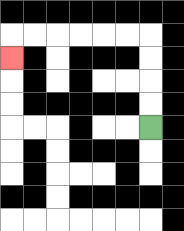{'start': '[6, 5]', 'end': '[0, 2]', 'path_directions': 'U,U,U,U,L,L,L,L,L,L,D', 'path_coordinates': '[[6, 5], [6, 4], [6, 3], [6, 2], [6, 1], [5, 1], [4, 1], [3, 1], [2, 1], [1, 1], [0, 1], [0, 2]]'}